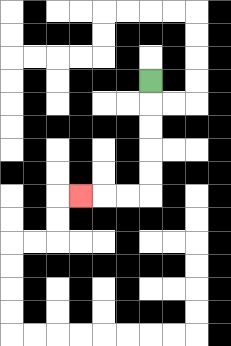{'start': '[6, 3]', 'end': '[3, 8]', 'path_directions': 'D,D,D,D,D,L,L,L', 'path_coordinates': '[[6, 3], [6, 4], [6, 5], [6, 6], [6, 7], [6, 8], [5, 8], [4, 8], [3, 8]]'}